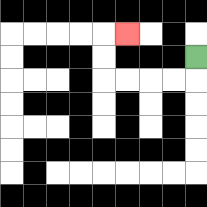{'start': '[8, 2]', 'end': '[5, 1]', 'path_directions': 'D,L,L,L,L,U,U,R', 'path_coordinates': '[[8, 2], [8, 3], [7, 3], [6, 3], [5, 3], [4, 3], [4, 2], [4, 1], [5, 1]]'}